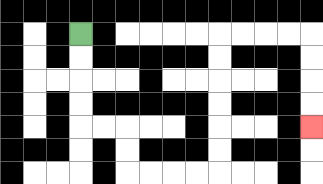{'start': '[3, 1]', 'end': '[13, 5]', 'path_directions': 'D,D,D,D,R,R,D,D,R,R,R,R,U,U,U,U,U,U,R,R,R,R,D,D,D,D', 'path_coordinates': '[[3, 1], [3, 2], [3, 3], [3, 4], [3, 5], [4, 5], [5, 5], [5, 6], [5, 7], [6, 7], [7, 7], [8, 7], [9, 7], [9, 6], [9, 5], [9, 4], [9, 3], [9, 2], [9, 1], [10, 1], [11, 1], [12, 1], [13, 1], [13, 2], [13, 3], [13, 4], [13, 5]]'}